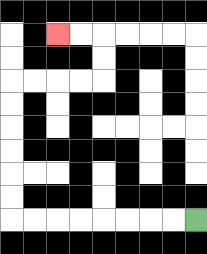{'start': '[8, 9]', 'end': '[2, 1]', 'path_directions': 'L,L,L,L,L,L,L,L,U,U,U,U,U,U,R,R,R,R,U,U,L,L', 'path_coordinates': '[[8, 9], [7, 9], [6, 9], [5, 9], [4, 9], [3, 9], [2, 9], [1, 9], [0, 9], [0, 8], [0, 7], [0, 6], [0, 5], [0, 4], [0, 3], [1, 3], [2, 3], [3, 3], [4, 3], [4, 2], [4, 1], [3, 1], [2, 1]]'}